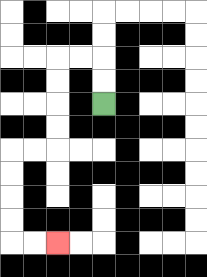{'start': '[4, 4]', 'end': '[2, 10]', 'path_directions': 'U,U,L,L,D,D,D,D,L,L,D,D,D,D,R,R', 'path_coordinates': '[[4, 4], [4, 3], [4, 2], [3, 2], [2, 2], [2, 3], [2, 4], [2, 5], [2, 6], [1, 6], [0, 6], [0, 7], [0, 8], [0, 9], [0, 10], [1, 10], [2, 10]]'}